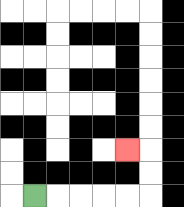{'start': '[1, 8]', 'end': '[5, 6]', 'path_directions': 'R,R,R,R,R,U,U,L', 'path_coordinates': '[[1, 8], [2, 8], [3, 8], [4, 8], [5, 8], [6, 8], [6, 7], [6, 6], [5, 6]]'}